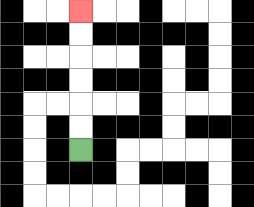{'start': '[3, 6]', 'end': '[3, 0]', 'path_directions': 'U,U,U,U,U,U', 'path_coordinates': '[[3, 6], [3, 5], [3, 4], [3, 3], [3, 2], [3, 1], [3, 0]]'}